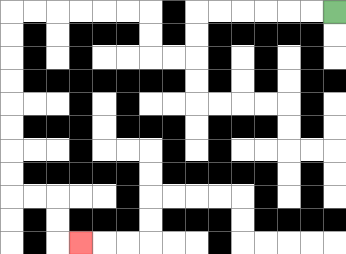{'start': '[14, 0]', 'end': '[3, 10]', 'path_directions': 'L,L,L,L,L,L,D,D,L,L,U,U,L,L,L,L,L,L,D,D,D,D,D,D,D,D,R,R,D,D,R', 'path_coordinates': '[[14, 0], [13, 0], [12, 0], [11, 0], [10, 0], [9, 0], [8, 0], [8, 1], [8, 2], [7, 2], [6, 2], [6, 1], [6, 0], [5, 0], [4, 0], [3, 0], [2, 0], [1, 0], [0, 0], [0, 1], [0, 2], [0, 3], [0, 4], [0, 5], [0, 6], [0, 7], [0, 8], [1, 8], [2, 8], [2, 9], [2, 10], [3, 10]]'}